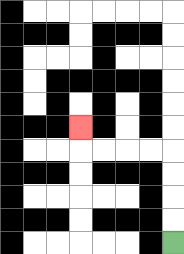{'start': '[7, 10]', 'end': '[3, 5]', 'path_directions': 'U,U,U,U,L,L,L,L,U', 'path_coordinates': '[[7, 10], [7, 9], [7, 8], [7, 7], [7, 6], [6, 6], [5, 6], [4, 6], [3, 6], [3, 5]]'}